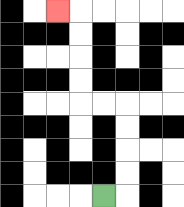{'start': '[4, 8]', 'end': '[2, 0]', 'path_directions': 'R,U,U,U,U,L,L,U,U,U,U,L', 'path_coordinates': '[[4, 8], [5, 8], [5, 7], [5, 6], [5, 5], [5, 4], [4, 4], [3, 4], [3, 3], [3, 2], [3, 1], [3, 0], [2, 0]]'}